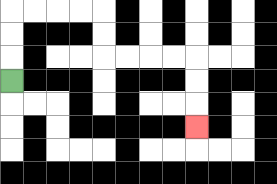{'start': '[0, 3]', 'end': '[8, 5]', 'path_directions': 'U,U,U,R,R,R,R,D,D,R,R,R,R,D,D,D', 'path_coordinates': '[[0, 3], [0, 2], [0, 1], [0, 0], [1, 0], [2, 0], [3, 0], [4, 0], [4, 1], [4, 2], [5, 2], [6, 2], [7, 2], [8, 2], [8, 3], [8, 4], [8, 5]]'}